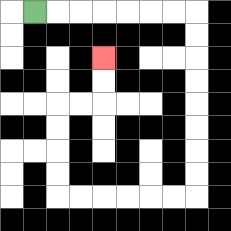{'start': '[1, 0]', 'end': '[4, 2]', 'path_directions': 'R,R,R,R,R,R,R,D,D,D,D,D,D,D,D,L,L,L,L,L,L,U,U,U,U,R,R,U,U', 'path_coordinates': '[[1, 0], [2, 0], [3, 0], [4, 0], [5, 0], [6, 0], [7, 0], [8, 0], [8, 1], [8, 2], [8, 3], [8, 4], [8, 5], [8, 6], [8, 7], [8, 8], [7, 8], [6, 8], [5, 8], [4, 8], [3, 8], [2, 8], [2, 7], [2, 6], [2, 5], [2, 4], [3, 4], [4, 4], [4, 3], [4, 2]]'}